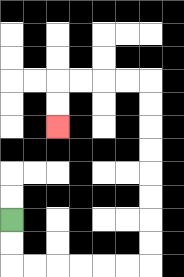{'start': '[0, 9]', 'end': '[2, 5]', 'path_directions': 'D,D,R,R,R,R,R,R,U,U,U,U,U,U,U,U,L,L,L,L,D,D', 'path_coordinates': '[[0, 9], [0, 10], [0, 11], [1, 11], [2, 11], [3, 11], [4, 11], [5, 11], [6, 11], [6, 10], [6, 9], [6, 8], [6, 7], [6, 6], [6, 5], [6, 4], [6, 3], [5, 3], [4, 3], [3, 3], [2, 3], [2, 4], [2, 5]]'}